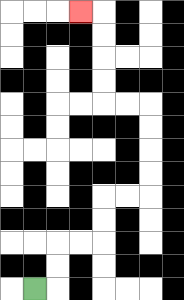{'start': '[1, 12]', 'end': '[3, 0]', 'path_directions': 'R,U,U,R,R,U,U,R,R,U,U,U,U,L,L,U,U,U,U,L', 'path_coordinates': '[[1, 12], [2, 12], [2, 11], [2, 10], [3, 10], [4, 10], [4, 9], [4, 8], [5, 8], [6, 8], [6, 7], [6, 6], [6, 5], [6, 4], [5, 4], [4, 4], [4, 3], [4, 2], [4, 1], [4, 0], [3, 0]]'}